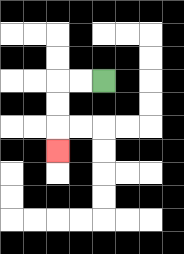{'start': '[4, 3]', 'end': '[2, 6]', 'path_directions': 'L,L,D,D,D', 'path_coordinates': '[[4, 3], [3, 3], [2, 3], [2, 4], [2, 5], [2, 6]]'}